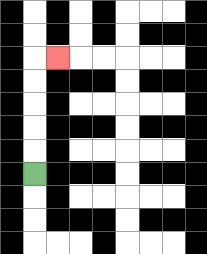{'start': '[1, 7]', 'end': '[2, 2]', 'path_directions': 'U,U,U,U,U,R', 'path_coordinates': '[[1, 7], [1, 6], [1, 5], [1, 4], [1, 3], [1, 2], [2, 2]]'}